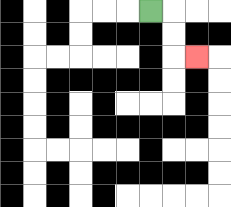{'start': '[6, 0]', 'end': '[8, 2]', 'path_directions': 'R,D,D,R', 'path_coordinates': '[[6, 0], [7, 0], [7, 1], [7, 2], [8, 2]]'}